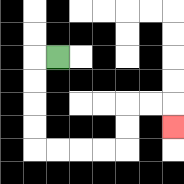{'start': '[2, 2]', 'end': '[7, 5]', 'path_directions': 'L,D,D,D,D,R,R,R,R,U,U,R,R,D', 'path_coordinates': '[[2, 2], [1, 2], [1, 3], [1, 4], [1, 5], [1, 6], [2, 6], [3, 6], [4, 6], [5, 6], [5, 5], [5, 4], [6, 4], [7, 4], [7, 5]]'}